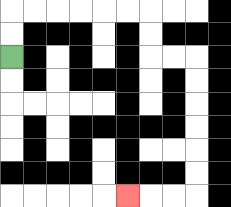{'start': '[0, 2]', 'end': '[5, 8]', 'path_directions': 'U,U,R,R,R,R,R,R,D,D,R,R,D,D,D,D,D,D,L,L,L', 'path_coordinates': '[[0, 2], [0, 1], [0, 0], [1, 0], [2, 0], [3, 0], [4, 0], [5, 0], [6, 0], [6, 1], [6, 2], [7, 2], [8, 2], [8, 3], [8, 4], [8, 5], [8, 6], [8, 7], [8, 8], [7, 8], [6, 8], [5, 8]]'}